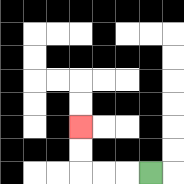{'start': '[6, 7]', 'end': '[3, 5]', 'path_directions': 'L,L,L,U,U', 'path_coordinates': '[[6, 7], [5, 7], [4, 7], [3, 7], [3, 6], [3, 5]]'}